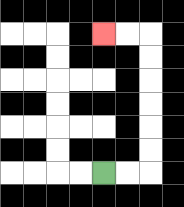{'start': '[4, 7]', 'end': '[4, 1]', 'path_directions': 'R,R,U,U,U,U,U,U,L,L', 'path_coordinates': '[[4, 7], [5, 7], [6, 7], [6, 6], [6, 5], [6, 4], [6, 3], [6, 2], [6, 1], [5, 1], [4, 1]]'}